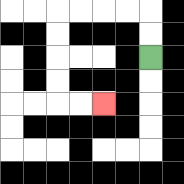{'start': '[6, 2]', 'end': '[4, 4]', 'path_directions': 'U,U,L,L,L,L,D,D,D,D,R,R', 'path_coordinates': '[[6, 2], [6, 1], [6, 0], [5, 0], [4, 0], [3, 0], [2, 0], [2, 1], [2, 2], [2, 3], [2, 4], [3, 4], [4, 4]]'}